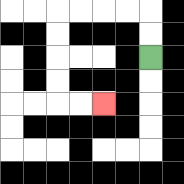{'start': '[6, 2]', 'end': '[4, 4]', 'path_directions': 'U,U,L,L,L,L,D,D,D,D,R,R', 'path_coordinates': '[[6, 2], [6, 1], [6, 0], [5, 0], [4, 0], [3, 0], [2, 0], [2, 1], [2, 2], [2, 3], [2, 4], [3, 4], [4, 4]]'}